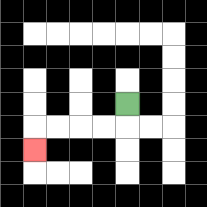{'start': '[5, 4]', 'end': '[1, 6]', 'path_directions': 'D,L,L,L,L,D', 'path_coordinates': '[[5, 4], [5, 5], [4, 5], [3, 5], [2, 5], [1, 5], [1, 6]]'}